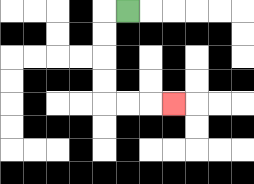{'start': '[5, 0]', 'end': '[7, 4]', 'path_directions': 'L,D,D,D,D,R,R,R', 'path_coordinates': '[[5, 0], [4, 0], [4, 1], [4, 2], [4, 3], [4, 4], [5, 4], [6, 4], [7, 4]]'}